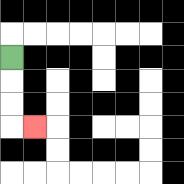{'start': '[0, 2]', 'end': '[1, 5]', 'path_directions': 'D,D,D,R', 'path_coordinates': '[[0, 2], [0, 3], [0, 4], [0, 5], [1, 5]]'}